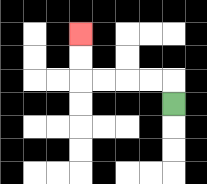{'start': '[7, 4]', 'end': '[3, 1]', 'path_directions': 'U,L,L,L,L,U,U', 'path_coordinates': '[[7, 4], [7, 3], [6, 3], [5, 3], [4, 3], [3, 3], [3, 2], [3, 1]]'}